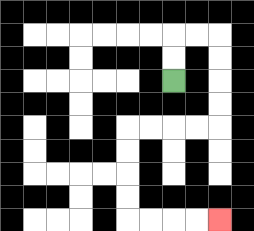{'start': '[7, 3]', 'end': '[9, 9]', 'path_directions': 'U,U,R,R,D,D,D,D,L,L,L,L,D,D,D,D,R,R,R,R', 'path_coordinates': '[[7, 3], [7, 2], [7, 1], [8, 1], [9, 1], [9, 2], [9, 3], [9, 4], [9, 5], [8, 5], [7, 5], [6, 5], [5, 5], [5, 6], [5, 7], [5, 8], [5, 9], [6, 9], [7, 9], [8, 9], [9, 9]]'}